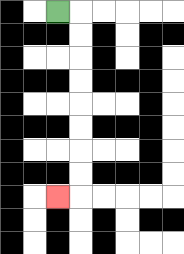{'start': '[2, 0]', 'end': '[2, 8]', 'path_directions': 'R,D,D,D,D,D,D,D,D,L', 'path_coordinates': '[[2, 0], [3, 0], [3, 1], [3, 2], [3, 3], [3, 4], [3, 5], [3, 6], [3, 7], [3, 8], [2, 8]]'}